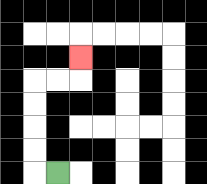{'start': '[2, 7]', 'end': '[3, 2]', 'path_directions': 'L,U,U,U,U,R,R,U', 'path_coordinates': '[[2, 7], [1, 7], [1, 6], [1, 5], [1, 4], [1, 3], [2, 3], [3, 3], [3, 2]]'}